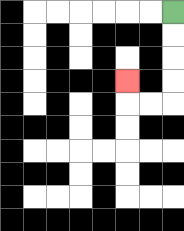{'start': '[7, 0]', 'end': '[5, 3]', 'path_directions': 'D,D,D,D,L,L,U', 'path_coordinates': '[[7, 0], [7, 1], [7, 2], [7, 3], [7, 4], [6, 4], [5, 4], [5, 3]]'}